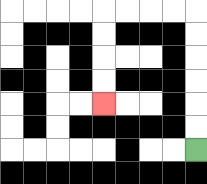{'start': '[8, 6]', 'end': '[4, 4]', 'path_directions': 'U,U,U,U,U,U,L,L,L,L,D,D,D,D', 'path_coordinates': '[[8, 6], [8, 5], [8, 4], [8, 3], [8, 2], [8, 1], [8, 0], [7, 0], [6, 0], [5, 0], [4, 0], [4, 1], [4, 2], [4, 3], [4, 4]]'}